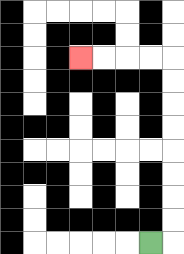{'start': '[6, 10]', 'end': '[3, 2]', 'path_directions': 'R,U,U,U,U,U,U,U,U,L,L,L,L', 'path_coordinates': '[[6, 10], [7, 10], [7, 9], [7, 8], [7, 7], [7, 6], [7, 5], [7, 4], [7, 3], [7, 2], [6, 2], [5, 2], [4, 2], [3, 2]]'}